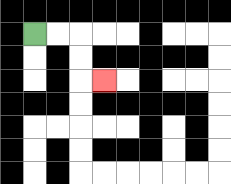{'start': '[1, 1]', 'end': '[4, 3]', 'path_directions': 'R,R,D,D,R', 'path_coordinates': '[[1, 1], [2, 1], [3, 1], [3, 2], [3, 3], [4, 3]]'}